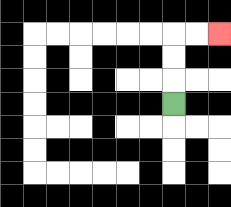{'start': '[7, 4]', 'end': '[9, 1]', 'path_directions': 'U,U,U,R,R', 'path_coordinates': '[[7, 4], [7, 3], [7, 2], [7, 1], [8, 1], [9, 1]]'}